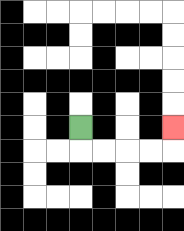{'start': '[3, 5]', 'end': '[7, 5]', 'path_directions': 'D,R,R,R,R,U', 'path_coordinates': '[[3, 5], [3, 6], [4, 6], [5, 6], [6, 6], [7, 6], [7, 5]]'}